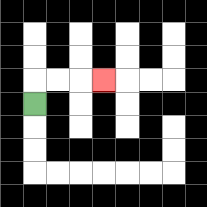{'start': '[1, 4]', 'end': '[4, 3]', 'path_directions': 'U,R,R,R', 'path_coordinates': '[[1, 4], [1, 3], [2, 3], [3, 3], [4, 3]]'}